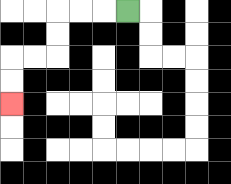{'start': '[5, 0]', 'end': '[0, 4]', 'path_directions': 'L,L,L,D,D,L,L,D,D', 'path_coordinates': '[[5, 0], [4, 0], [3, 0], [2, 0], [2, 1], [2, 2], [1, 2], [0, 2], [0, 3], [0, 4]]'}